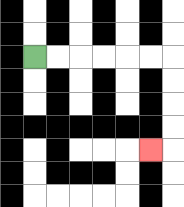{'start': '[1, 2]', 'end': '[6, 6]', 'path_directions': 'R,R,R,R,R,R,D,D,D,D,L', 'path_coordinates': '[[1, 2], [2, 2], [3, 2], [4, 2], [5, 2], [6, 2], [7, 2], [7, 3], [7, 4], [7, 5], [7, 6], [6, 6]]'}